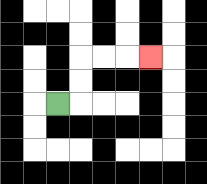{'start': '[2, 4]', 'end': '[6, 2]', 'path_directions': 'R,U,U,R,R,R', 'path_coordinates': '[[2, 4], [3, 4], [3, 3], [3, 2], [4, 2], [5, 2], [6, 2]]'}